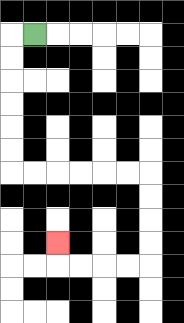{'start': '[1, 1]', 'end': '[2, 10]', 'path_directions': 'L,D,D,D,D,D,D,R,R,R,R,R,R,D,D,D,D,L,L,L,L,U', 'path_coordinates': '[[1, 1], [0, 1], [0, 2], [0, 3], [0, 4], [0, 5], [0, 6], [0, 7], [1, 7], [2, 7], [3, 7], [4, 7], [5, 7], [6, 7], [6, 8], [6, 9], [6, 10], [6, 11], [5, 11], [4, 11], [3, 11], [2, 11], [2, 10]]'}